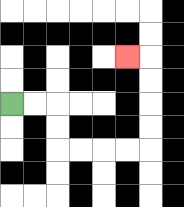{'start': '[0, 4]', 'end': '[5, 2]', 'path_directions': 'R,R,D,D,R,R,R,R,U,U,U,U,L', 'path_coordinates': '[[0, 4], [1, 4], [2, 4], [2, 5], [2, 6], [3, 6], [4, 6], [5, 6], [6, 6], [6, 5], [6, 4], [6, 3], [6, 2], [5, 2]]'}